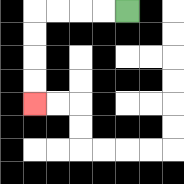{'start': '[5, 0]', 'end': '[1, 4]', 'path_directions': 'L,L,L,L,D,D,D,D', 'path_coordinates': '[[5, 0], [4, 0], [3, 0], [2, 0], [1, 0], [1, 1], [1, 2], [1, 3], [1, 4]]'}